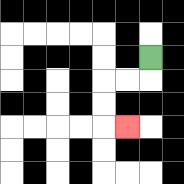{'start': '[6, 2]', 'end': '[5, 5]', 'path_directions': 'D,L,L,D,D,R', 'path_coordinates': '[[6, 2], [6, 3], [5, 3], [4, 3], [4, 4], [4, 5], [5, 5]]'}